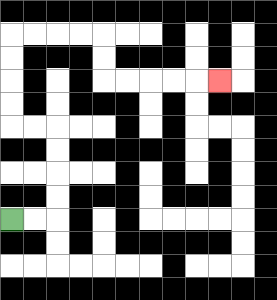{'start': '[0, 9]', 'end': '[9, 3]', 'path_directions': 'R,R,U,U,U,U,L,L,U,U,U,U,R,R,R,R,D,D,R,R,R,R,R', 'path_coordinates': '[[0, 9], [1, 9], [2, 9], [2, 8], [2, 7], [2, 6], [2, 5], [1, 5], [0, 5], [0, 4], [0, 3], [0, 2], [0, 1], [1, 1], [2, 1], [3, 1], [4, 1], [4, 2], [4, 3], [5, 3], [6, 3], [7, 3], [8, 3], [9, 3]]'}